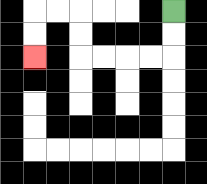{'start': '[7, 0]', 'end': '[1, 2]', 'path_directions': 'D,D,L,L,L,L,U,U,L,L,D,D', 'path_coordinates': '[[7, 0], [7, 1], [7, 2], [6, 2], [5, 2], [4, 2], [3, 2], [3, 1], [3, 0], [2, 0], [1, 0], [1, 1], [1, 2]]'}